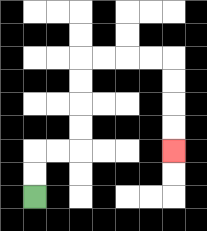{'start': '[1, 8]', 'end': '[7, 6]', 'path_directions': 'U,U,R,R,U,U,U,U,R,R,R,R,D,D,D,D', 'path_coordinates': '[[1, 8], [1, 7], [1, 6], [2, 6], [3, 6], [3, 5], [3, 4], [3, 3], [3, 2], [4, 2], [5, 2], [6, 2], [7, 2], [7, 3], [7, 4], [7, 5], [7, 6]]'}